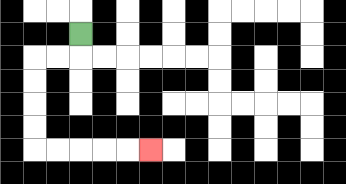{'start': '[3, 1]', 'end': '[6, 6]', 'path_directions': 'D,L,L,D,D,D,D,R,R,R,R,R', 'path_coordinates': '[[3, 1], [3, 2], [2, 2], [1, 2], [1, 3], [1, 4], [1, 5], [1, 6], [2, 6], [3, 6], [4, 6], [5, 6], [6, 6]]'}